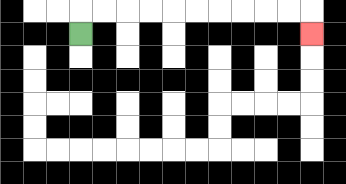{'start': '[3, 1]', 'end': '[13, 1]', 'path_directions': 'U,R,R,R,R,R,R,R,R,R,R,D', 'path_coordinates': '[[3, 1], [3, 0], [4, 0], [5, 0], [6, 0], [7, 0], [8, 0], [9, 0], [10, 0], [11, 0], [12, 0], [13, 0], [13, 1]]'}